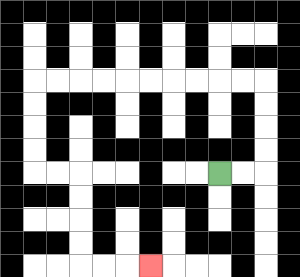{'start': '[9, 7]', 'end': '[6, 11]', 'path_directions': 'R,R,U,U,U,U,L,L,L,L,L,L,L,L,L,L,D,D,D,D,R,R,D,D,D,D,R,R,R', 'path_coordinates': '[[9, 7], [10, 7], [11, 7], [11, 6], [11, 5], [11, 4], [11, 3], [10, 3], [9, 3], [8, 3], [7, 3], [6, 3], [5, 3], [4, 3], [3, 3], [2, 3], [1, 3], [1, 4], [1, 5], [1, 6], [1, 7], [2, 7], [3, 7], [3, 8], [3, 9], [3, 10], [3, 11], [4, 11], [5, 11], [6, 11]]'}